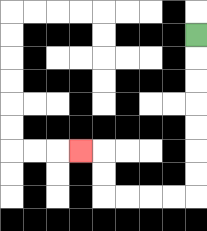{'start': '[8, 1]', 'end': '[3, 6]', 'path_directions': 'D,D,D,D,D,D,D,L,L,L,L,U,U,L', 'path_coordinates': '[[8, 1], [8, 2], [8, 3], [8, 4], [8, 5], [8, 6], [8, 7], [8, 8], [7, 8], [6, 8], [5, 8], [4, 8], [4, 7], [4, 6], [3, 6]]'}